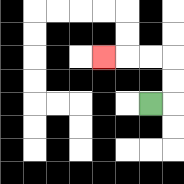{'start': '[6, 4]', 'end': '[4, 2]', 'path_directions': 'R,U,U,L,L,L', 'path_coordinates': '[[6, 4], [7, 4], [7, 3], [7, 2], [6, 2], [5, 2], [4, 2]]'}